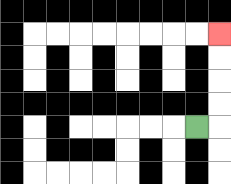{'start': '[8, 5]', 'end': '[9, 1]', 'path_directions': 'R,U,U,U,U', 'path_coordinates': '[[8, 5], [9, 5], [9, 4], [9, 3], [9, 2], [9, 1]]'}